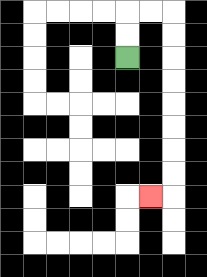{'start': '[5, 2]', 'end': '[6, 8]', 'path_directions': 'U,U,R,R,D,D,D,D,D,D,D,D,L', 'path_coordinates': '[[5, 2], [5, 1], [5, 0], [6, 0], [7, 0], [7, 1], [7, 2], [7, 3], [7, 4], [7, 5], [7, 6], [7, 7], [7, 8], [6, 8]]'}